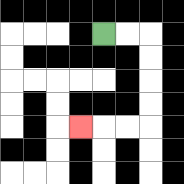{'start': '[4, 1]', 'end': '[3, 5]', 'path_directions': 'R,R,D,D,D,D,L,L,L', 'path_coordinates': '[[4, 1], [5, 1], [6, 1], [6, 2], [6, 3], [6, 4], [6, 5], [5, 5], [4, 5], [3, 5]]'}